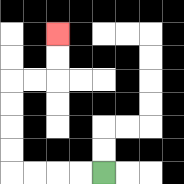{'start': '[4, 7]', 'end': '[2, 1]', 'path_directions': 'L,L,L,L,U,U,U,U,R,R,U,U', 'path_coordinates': '[[4, 7], [3, 7], [2, 7], [1, 7], [0, 7], [0, 6], [0, 5], [0, 4], [0, 3], [1, 3], [2, 3], [2, 2], [2, 1]]'}